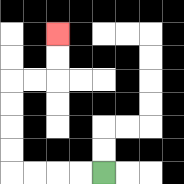{'start': '[4, 7]', 'end': '[2, 1]', 'path_directions': 'L,L,L,L,U,U,U,U,R,R,U,U', 'path_coordinates': '[[4, 7], [3, 7], [2, 7], [1, 7], [0, 7], [0, 6], [0, 5], [0, 4], [0, 3], [1, 3], [2, 3], [2, 2], [2, 1]]'}